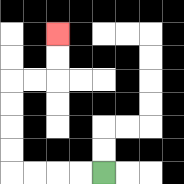{'start': '[4, 7]', 'end': '[2, 1]', 'path_directions': 'L,L,L,L,U,U,U,U,R,R,U,U', 'path_coordinates': '[[4, 7], [3, 7], [2, 7], [1, 7], [0, 7], [0, 6], [0, 5], [0, 4], [0, 3], [1, 3], [2, 3], [2, 2], [2, 1]]'}